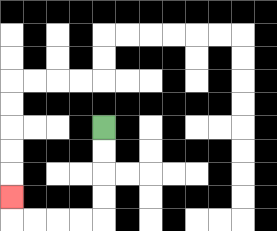{'start': '[4, 5]', 'end': '[0, 8]', 'path_directions': 'D,D,D,D,L,L,L,L,U', 'path_coordinates': '[[4, 5], [4, 6], [4, 7], [4, 8], [4, 9], [3, 9], [2, 9], [1, 9], [0, 9], [0, 8]]'}